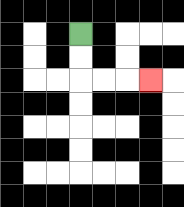{'start': '[3, 1]', 'end': '[6, 3]', 'path_directions': 'D,D,R,R,R', 'path_coordinates': '[[3, 1], [3, 2], [3, 3], [4, 3], [5, 3], [6, 3]]'}